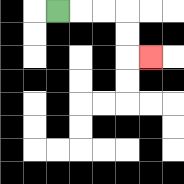{'start': '[2, 0]', 'end': '[6, 2]', 'path_directions': 'R,R,R,D,D,R', 'path_coordinates': '[[2, 0], [3, 0], [4, 0], [5, 0], [5, 1], [5, 2], [6, 2]]'}